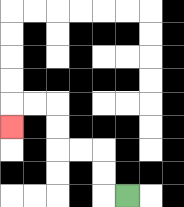{'start': '[5, 8]', 'end': '[0, 5]', 'path_directions': 'L,U,U,L,L,U,U,L,L,D', 'path_coordinates': '[[5, 8], [4, 8], [4, 7], [4, 6], [3, 6], [2, 6], [2, 5], [2, 4], [1, 4], [0, 4], [0, 5]]'}